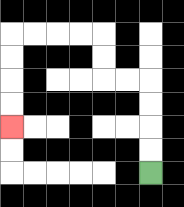{'start': '[6, 7]', 'end': '[0, 5]', 'path_directions': 'U,U,U,U,L,L,U,U,L,L,L,L,D,D,D,D', 'path_coordinates': '[[6, 7], [6, 6], [6, 5], [6, 4], [6, 3], [5, 3], [4, 3], [4, 2], [4, 1], [3, 1], [2, 1], [1, 1], [0, 1], [0, 2], [0, 3], [0, 4], [0, 5]]'}